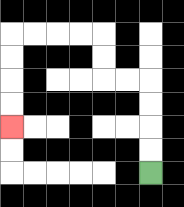{'start': '[6, 7]', 'end': '[0, 5]', 'path_directions': 'U,U,U,U,L,L,U,U,L,L,L,L,D,D,D,D', 'path_coordinates': '[[6, 7], [6, 6], [6, 5], [6, 4], [6, 3], [5, 3], [4, 3], [4, 2], [4, 1], [3, 1], [2, 1], [1, 1], [0, 1], [0, 2], [0, 3], [0, 4], [0, 5]]'}